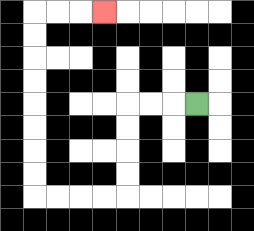{'start': '[8, 4]', 'end': '[4, 0]', 'path_directions': 'L,L,L,D,D,D,D,L,L,L,L,U,U,U,U,U,U,U,U,R,R,R', 'path_coordinates': '[[8, 4], [7, 4], [6, 4], [5, 4], [5, 5], [5, 6], [5, 7], [5, 8], [4, 8], [3, 8], [2, 8], [1, 8], [1, 7], [1, 6], [1, 5], [1, 4], [1, 3], [1, 2], [1, 1], [1, 0], [2, 0], [3, 0], [4, 0]]'}